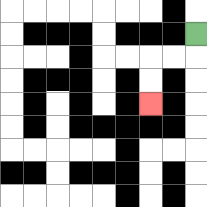{'start': '[8, 1]', 'end': '[6, 4]', 'path_directions': 'D,L,L,D,D', 'path_coordinates': '[[8, 1], [8, 2], [7, 2], [6, 2], [6, 3], [6, 4]]'}